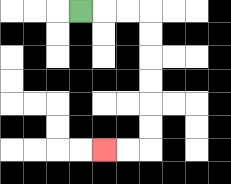{'start': '[3, 0]', 'end': '[4, 6]', 'path_directions': 'R,R,R,D,D,D,D,D,D,L,L', 'path_coordinates': '[[3, 0], [4, 0], [5, 0], [6, 0], [6, 1], [6, 2], [6, 3], [6, 4], [6, 5], [6, 6], [5, 6], [4, 6]]'}